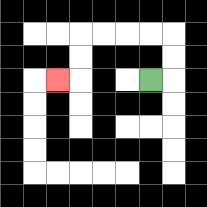{'start': '[6, 3]', 'end': '[2, 3]', 'path_directions': 'R,U,U,L,L,L,L,D,D,L', 'path_coordinates': '[[6, 3], [7, 3], [7, 2], [7, 1], [6, 1], [5, 1], [4, 1], [3, 1], [3, 2], [3, 3], [2, 3]]'}